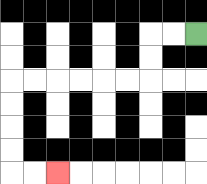{'start': '[8, 1]', 'end': '[2, 7]', 'path_directions': 'L,L,D,D,L,L,L,L,L,L,D,D,D,D,R,R', 'path_coordinates': '[[8, 1], [7, 1], [6, 1], [6, 2], [6, 3], [5, 3], [4, 3], [3, 3], [2, 3], [1, 3], [0, 3], [0, 4], [0, 5], [0, 6], [0, 7], [1, 7], [2, 7]]'}